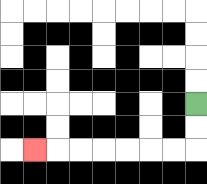{'start': '[8, 4]', 'end': '[1, 6]', 'path_directions': 'D,D,L,L,L,L,L,L,L', 'path_coordinates': '[[8, 4], [8, 5], [8, 6], [7, 6], [6, 6], [5, 6], [4, 6], [3, 6], [2, 6], [1, 6]]'}